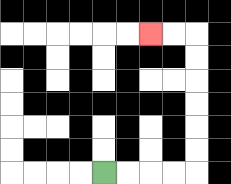{'start': '[4, 7]', 'end': '[6, 1]', 'path_directions': 'R,R,R,R,U,U,U,U,U,U,L,L', 'path_coordinates': '[[4, 7], [5, 7], [6, 7], [7, 7], [8, 7], [8, 6], [8, 5], [8, 4], [8, 3], [8, 2], [8, 1], [7, 1], [6, 1]]'}